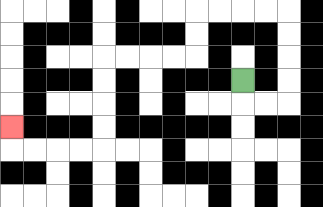{'start': '[10, 3]', 'end': '[0, 5]', 'path_directions': 'D,R,R,U,U,U,U,L,L,L,L,D,D,L,L,L,L,D,D,D,D,L,L,L,L,U', 'path_coordinates': '[[10, 3], [10, 4], [11, 4], [12, 4], [12, 3], [12, 2], [12, 1], [12, 0], [11, 0], [10, 0], [9, 0], [8, 0], [8, 1], [8, 2], [7, 2], [6, 2], [5, 2], [4, 2], [4, 3], [4, 4], [4, 5], [4, 6], [3, 6], [2, 6], [1, 6], [0, 6], [0, 5]]'}